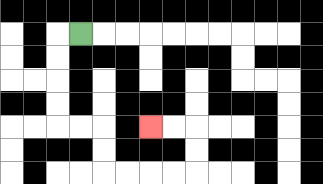{'start': '[3, 1]', 'end': '[6, 5]', 'path_directions': 'L,D,D,D,D,R,R,D,D,R,R,R,R,U,U,L,L', 'path_coordinates': '[[3, 1], [2, 1], [2, 2], [2, 3], [2, 4], [2, 5], [3, 5], [4, 5], [4, 6], [4, 7], [5, 7], [6, 7], [7, 7], [8, 7], [8, 6], [8, 5], [7, 5], [6, 5]]'}